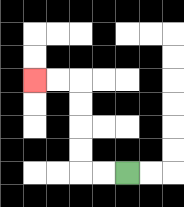{'start': '[5, 7]', 'end': '[1, 3]', 'path_directions': 'L,L,U,U,U,U,L,L', 'path_coordinates': '[[5, 7], [4, 7], [3, 7], [3, 6], [3, 5], [3, 4], [3, 3], [2, 3], [1, 3]]'}